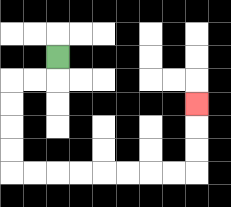{'start': '[2, 2]', 'end': '[8, 4]', 'path_directions': 'D,L,L,D,D,D,D,R,R,R,R,R,R,R,R,U,U,U', 'path_coordinates': '[[2, 2], [2, 3], [1, 3], [0, 3], [0, 4], [0, 5], [0, 6], [0, 7], [1, 7], [2, 7], [3, 7], [4, 7], [5, 7], [6, 7], [7, 7], [8, 7], [8, 6], [8, 5], [8, 4]]'}